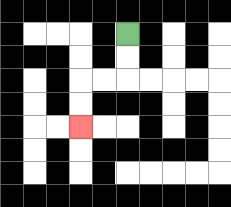{'start': '[5, 1]', 'end': '[3, 5]', 'path_directions': 'D,D,L,L,D,D', 'path_coordinates': '[[5, 1], [5, 2], [5, 3], [4, 3], [3, 3], [3, 4], [3, 5]]'}